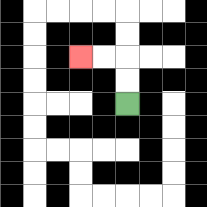{'start': '[5, 4]', 'end': '[3, 2]', 'path_directions': 'U,U,L,L', 'path_coordinates': '[[5, 4], [5, 3], [5, 2], [4, 2], [3, 2]]'}